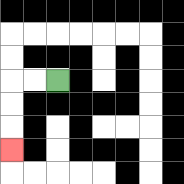{'start': '[2, 3]', 'end': '[0, 6]', 'path_directions': 'L,L,D,D,D', 'path_coordinates': '[[2, 3], [1, 3], [0, 3], [0, 4], [0, 5], [0, 6]]'}